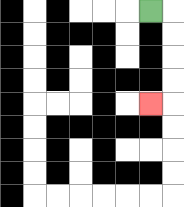{'start': '[6, 0]', 'end': '[6, 4]', 'path_directions': 'R,D,D,D,D,L', 'path_coordinates': '[[6, 0], [7, 0], [7, 1], [7, 2], [7, 3], [7, 4], [6, 4]]'}